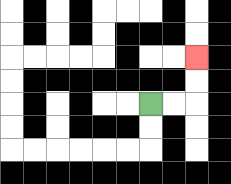{'start': '[6, 4]', 'end': '[8, 2]', 'path_directions': 'R,R,U,U', 'path_coordinates': '[[6, 4], [7, 4], [8, 4], [8, 3], [8, 2]]'}